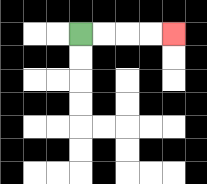{'start': '[3, 1]', 'end': '[7, 1]', 'path_directions': 'R,R,R,R', 'path_coordinates': '[[3, 1], [4, 1], [5, 1], [6, 1], [7, 1]]'}